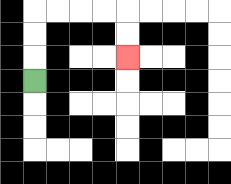{'start': '[1, 3]', 'end': '[5, 2]', 'path_directions': 'U,U,U,R,R,R,R,D,D', 'path_coordinates': '[[1, 3], [1, 2], [1, 1], [1, 0], [2, 0], [3, 0], [4, 0], [5, 0], [5, 1], [5, 2]]'}